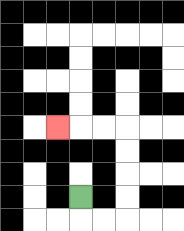{'start': '[3, 8]', 'end': '[2, 5]', 'path_directions': 'D,R,R,U,U,U,U,L,L,L', 'path_coordinates': '[[3, 8], [3, 9], [4, 9], [5, 9], [5, 8], [5, 7], [5, 6], [5, 5], [4, 5], [3, 5], [2, 5]]'}